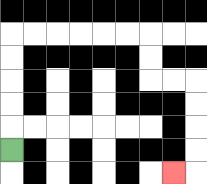{'start': '[0, 6]', 'end': '[7, 7]', 'path_directions': 'U,U,U,U,U,R,R,R,R,R,R,D,D,R,R,D,D,D,D,L', 'path_coordinates': '[[0, 6], [0, 5], [0, 4], [0, 3], [0, 2], [0, 1], [1, 1], [2, 1], [3, 1], [4, 1], [5, 1], [6, 1], [6, 2], [6, 3], [7, 3], [8, 3], [8, 4], [8, 5], [8, 6], [8, 7], [7, 7]]'}